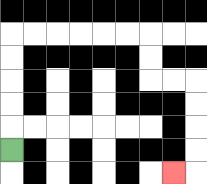{'start': '[0, 6]', 'end': '[7, 7]', 'path_directions': 'U,U,U,U,U,R,R,R,R,R,R,D,D,R,R,D,D,D,D,L', 'path_coordinates': '[[0, 6], [0, 5], [0, 4], [0, 3], [0, 2], [0, 1], [1, 1], [2, 1], [3, 1], [4, 1], [5, 1], [6, 1], [6, 2], [6, 3], [7, 3], [8, 3], [8, 4], [8, 5], [8, 6], [8, 7], [7, 7]]'}